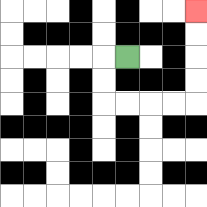{'start': '[5, 2]', 'end': '[8, 0]', 'path_directions': 'L,D,D,R,R,R,R,U,U,U,U', 'path_coordinates': '[[5, 2], [4, 2], [4, 3], [4, 4], [5, 4], [6, 4], [7, 4], [8, 4], [8, 3], [8, 2], [8, 1], [8, 0]]'}